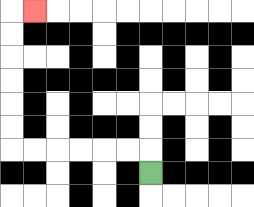{'start': '[6, 7]', 'end': '[1, 0]', 'path_directions': 'U,L,L,L,L,L,L,U,U,U,U,U,U,R', 'path_coordinates': '[[6, 7], [6, 6], [5, 6], [4, 6], [3, 6], [2, 6], [1, 6], [0, 6], [0, 5], [0, 4], [0, 3], [0, 2], [0, 1], [0, 0], [1, 0]]'}